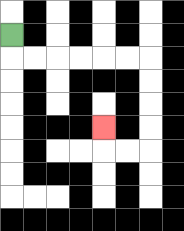{'start': '[0, 1]', 'end': '[4, 5]', 'path_directions': 'D,R,R,R,R,R,R,D,D,D,D,L,L,U', 'path_coordinates': '[[0, 1], [0, 2], [1, 2], [2, 2], [3, 2], [4, 2], [5, 2], [6, 2], [6, 3], [6, 4], [6, 5], [6, 6], [5, 6], [4, 6], [4, 5]]'}